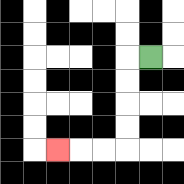{'start': '[6, 2]', 'end': '[2, 6]', 'path_directions': 'L,D,D,D,D,L,L,L', 'path_coordinates': '[[6, 2], [5, 2], [5, 3], [5, 4], [5, 5], [5, 6], [4, 6], [3, 6], [2, 6]]'}